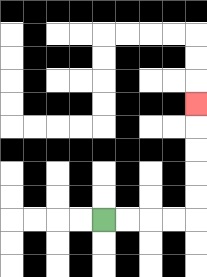{'start': '[4, 9]', 'end': '[8, 4]', 'path_directions': 'R,R,R,R,U,U,U,U,U', 'path_coordinates': '[[4, 9], [5, 9], [6, 9], [7, 9], [8, 9], [8, 8], [8, 7], [8, 6], [8, 5], [8, 4]]'}